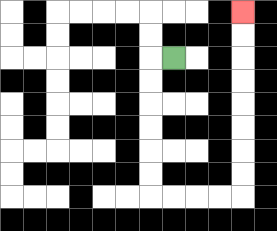{'start': '[7, 2]', 'end': '[10, 0]', 'path_directions': 'L,D,D,D,D,D,D,R,R,R,R,U,U,U,U,U,U,U,U', 'path_coordinates': '[[7, 2], [6, 2], [6, 3], [6, 4], [6, 5], [6, 6], [6, 7], [6, 8], [7, 8], [8, 8], [9, 8], [10, 8], [10, 7], [10, 6], [10, 5], [10, 4], [10, 3], [10, 2], [10, 1], [10, 0]]'}